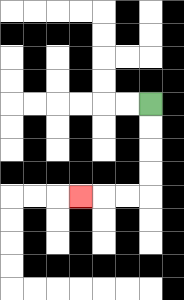{'start': '[6, 4]', 'end': '[3, 8]', 'path_directions': 'D,D,D,D,L,L,L', 'path_coordinates': '[[6, 4], [6, 5], [6, 6], [6, 7], [6, 8], [5, 8], [4, 8], [3, 8]]'}